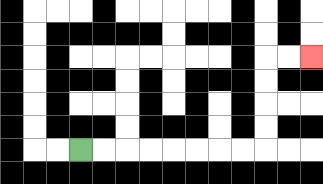{'start': '[3, 6]', 'end': '[13, 2]', 'path_directions': 'R,R,R,R,R,R,R,R,U,U,U,U,R,R', 'path_coordinates': '[[3, 6], [4, 6], [5, 6], [6, 6], [7, 6], [8, 6], [9, 6], [10, 6], [11, 6], [11, 5], [11, 4], [11, 3], [11, 2], [12, 2], [13, 2]]'}